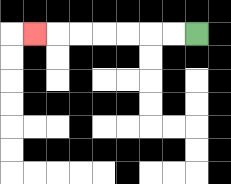{'start': '[8, 1]', 'end': '[1, 1]', 'path_directions': 'L,L,L,L,L,L,L', 'path_coordinates': '[[8, 1], [7, 1], [6, 1], [5, 1], [4, 1], [3, 1], [2, 1], [1, 1]]'}